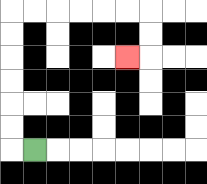{'start': '[1, 6]', 'end': '[5, 2]', 'path_directions': 'L,U,U,U,U,U,U,R,R,R,R,R,R,D,D,L', 'path_coordinates': '[[1, 6], [0, 6], [0, 5], [0, 4], [0, 3], [0, 2], [0, 1], [0, 0], [1, 0], [2, 0], [3, 0], [4, 0], [5, 0], [6, 0], [6, 1], [6, 2], [5, 2]]'}